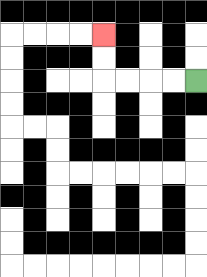{'start': '[8, 3]', 'end': '[4, 1]', 'path_directions': 'L,L,L,L,U,U', 'path_coordinates': '[[8, 3], [7, 3], [6, 3], [5, 3], [4, 3], [4, 2], [4, 1]]'}